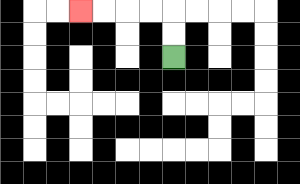{'start': '[7, 2]', 'end': '[3, 0]', 'path_directions': 'U,U,L,L,L,L', 'path_coordinates': '[[7, 2], [7, 1], [7, 0], [6, 0], [5, 0], [4, 0], [3, 0]]'}